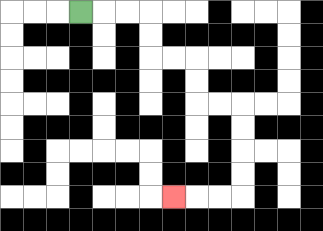{'start': '[3, 0]', 'end': '[7, 8]', 'path_directions': 'R,R,R,D,D,R,R,D,D,R,R,D,D,D,D,L,L,L', 'path_coordinates': '[[3, 0], [4, 0], [5, 0], [6, 0], [6, 1], [6, 2], [7, 2], [8, 2], [8, 3], [8, 4], [9, 4], [10, 4], [10, 5], [10, 6], [10, 7], [10, 8], [9, 8], [8, 8], [7, 8]]'}